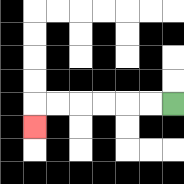{'start': '[7, 4]', 'end': '[1, 5]', 'path_directions': 'L,L,L,L,L,L,D', 'path_coordinates': '[[7, 4], [6, 4], [5, 4], [4, 4], [3, 4], [2, 4], [1, 4], [1, 5]]'}